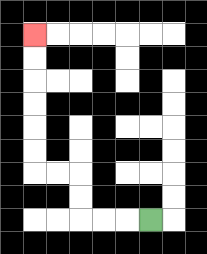{'start': '[6, 9]', 'end': '[1, 1]', 'path_directions': 'L,L,L,U,U,L,L,U,U,U,U,U,U', 'path_coordinates': '[[6, 9], [5, 9], [4, 9], [3, 9], [3, 8], [3, 7], [2, 7], [1, 7], [1, 6], [1, 5], [1, 4], [1, 3], [1, 2], [1, 1]]'}